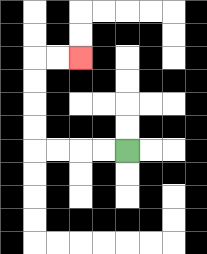{'start': '[5, 6]', 'end': '[3, 2]', 'path_directions': 'L,L,L,L,U,U,U,U,R,R', 'path_coordinates': '[[5, 6], [4, 6], [3, 6], [2, 6], [1, 6], [1, 5], [1, 4], [1, 3], [1, 2], [2, 2], [3, 2]]'}